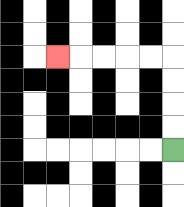{'start': '[7, 6]', 'end': '[2, 2]', 'path_directions': 'U,U,U,U,L,L,L,L,L', 'path_coordinates': '[[7, 6], [7, 5], [7, 4], [7, 3], [7, 2], [6, 2], [5, 2], [4, 2], [3, 2], [2, 2]]'}